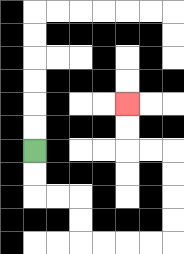{'start': '[1, 6]', 'end': '[5, 4]', 'path_directions': 'D,D,R,R,D,D,R,R,R,R,U,U,U,U,L,L,U,U', 'path_coordinates': '[[1, 6], [1, 7], [1, 8], [2, 8], [3, 8], [3, 9], [3, 10], [4, 10], [5, 10], [6, 10], [7, 10], [7, 9], [7, 8], [7, 7], [7, 6], [6, 6], [5, 6], [5, 5], [5, 4]]'}